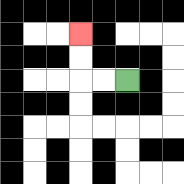{'start': '[5, 3]', 'end': '[3, 1]', 'path_directions': 'L,L,U,U', 'path_coordinates': '[[5, 3], [4, 3], [3, 3], [3, 2], [3, 1]]'}